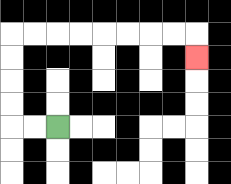{'start': '[2, 5]', 'end': '[8, 2]', 'path_directions': 'L,L,U,U,U,U,R,R,R,R,R,R,R,R,D', 'path_coordinates': '[[2, 5], [1, 5], [0, 5], [0, 4], [0, 3], [0, 2], [0, 1], [1, 1], [2, 1], [3, 1], [4, 1], [5, 1], [6, 1], [7, 1], [8, 1], [8, 2]]'}